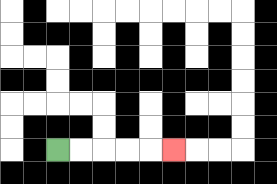{'start': '[2, 6]', 'end': '[7, 6]', 'path_directions': 'R,R,R,R,R', 'path_coordinates': '[[2, 6], [3, 6], [4, 6], [5, 6], [6, 6], [7, 6]]'}